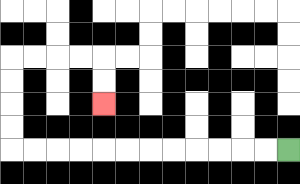{'start': '[12, 6]', 'end': '[4, 4]', 'path_directions': 'L,L,L,L,L,L,L,L,L,L,L,L,U,U,U,U,R,R,R,R,D,D', 'path_coordinates': '[[12, 6], [11, 6], [10, 6], [9, 6], [8, 6], [7, 6], [6, 6], [5, 6], [4, 6], [3, 6], [2, 6], [1, 6], [0, 6], [0, 5], [0, 4], [0, 3], [0, 2], [1, 2], [2, 2], [3, 2], [4, 2], [4, 3], [4, 4]]'}